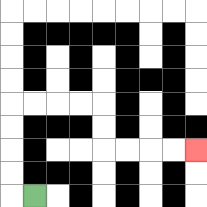{'start': '[1, 8]', 'end': '[8, 6]', 'path_directions': 'L,U,U,U,U,R,R,R,R,D,D,R,R,R,R', 'path_coordinates': '[[1, 8], [0, 8], [0, 7], [0, 6], [0, 5], [0, 4], [1, 4], [2, 4], [3, 4], [4, 4], [4, 5], [4, 6], [5, 6], [6, 6], [7, 6], [8, 6]]'}